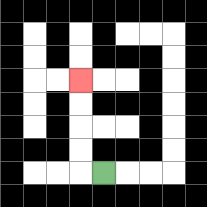{'start': '[4, 7]', 'end': '[3, 3]', 'path_directions': 'L,U,U,U,U', 'path_coordinates': '[[4, 7], [3, 7], [3, 6], [3, 5], [3, 4], [3, 3]]'}